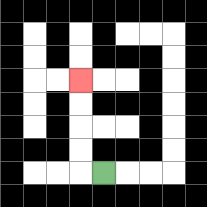{'start': '[4, 7]', 'end': '[3, 3]', 'path_directions': 'L,U,U,U,U', 'path_coordinates': '[[4, 7], [3, 7], [3, 6], [3, 5], [3, 4], [3, 3]]'}